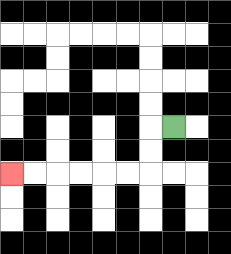{'start': '[7, 5]', 'end': '[0, 7]', 'path_directions': 'L,D,D,L,L,L,L,L,L', 'path_coordinates': '[[7, 5], [6, 5], [6, 6], [6, 7], [5, 7], [4, 7], [3, 7], [2, 7], [1, 7], [0, 7]]'}